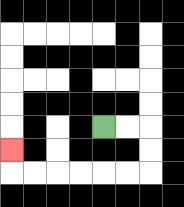{'start': '[4, 5]', 'end': '[0, 6]', 'path_directions': 'R,R,D,D,L,L,L,L,L,L,U', 'path_coordinates': '[[4, 5], [5, 5], [6, 5], [6, 6], [6, 7], [5, 7], [4, 7], [3, 7], [2, 7], [1, 7], [0, 7], [0, 6]]'}